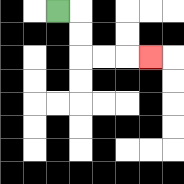{'start': '[2, 0]', 'end': '[6, 2]', 'path_directions': 'R,D,D,R,R,R', 'path_coordinates': '[[2, 0], [3, 0], [3, 1], [3, 2], [4, 2], [5, 2], [6, 2]]'}